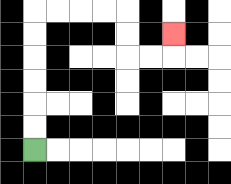{'start': '[1, 6]', 'end': '[7, 1]', 'path_directions': 'U,U,U,U,U,U,R,R,R,R,D,D,R,R,U', 'path_coordinates': '[[1, 6], [1, 5], [1, 4], [1, 3], [1, 2], [1, 1], [1, 0], [2, 0], [3, 0], [4, 0], [5, 0], [5, 1], [5, 2], [6, 2], [7, 2], [7, 1]]'}